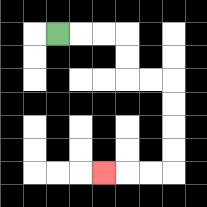{'start': '[2, 1]', 'end': '[4, 7]', 'path_directions': 'R,R,R,D,D,R,R,D,D,D,D,L,L,L', 'path_coordinates': '[[2, 1], [3, 1], [4, 1], [5, 1], [5, 2], [5, 3], [6, 3], [7, 3], [7, 4], [7, 5], [7, 6], [7, 7], [6, 7], [5, 7], [4, 7]]'}